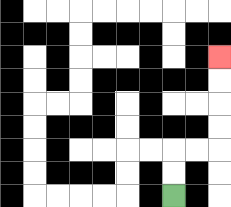{'start': '[7, 8]', 'end': '[9, 2]', 'path_directions': 'U,U,R,R,U,U,U,U', 'path_coordinates': '[[7, 8], [7, 7], [7, 6], [8, 6], [9, 6], [9, 5], [9, 4], [9, 3], [9, 2]]'}